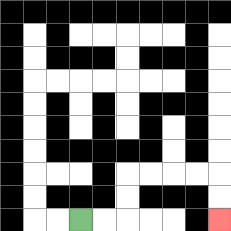{'start': '[3, 9]', 'end': '[9, 9]', 'path_directions': 'R,R,U,U,R,R,R,R,D,D', 'path_coordinates': '[[3, 9], [4, 9], [5, 9], [5, 8], [5, 7], [6, 7], [7, 7], [8, 7], [9, 7], [9, 8], [9, 9]]'}